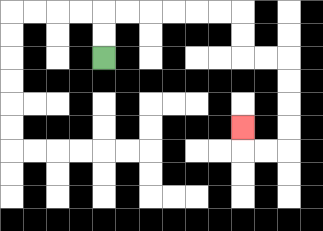{'start': '[4, 2]', 'end': '[10, 5]', 'path_directions': 'U,U,R,R,R,R,R,R,D,D,R,R,D,D,D,D,L,L,U', 'path_coordinates': '[[4, 2], [4, 1], [4, 0], [5, 0], [6, 0], [7, 0], [8, 0], [9, 0], [10, 0], [10, 1], [10, 2], [11, 2], [12, 2], [12, 3], [12, 4], [12, 5], [12, 6], [11, 6], [10, 6], [10, 5]]'}